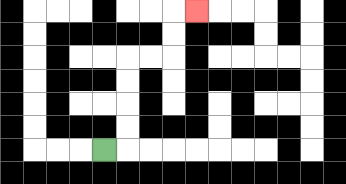{'start': '[4, 6]', 'end': '[8, 0]', 'path_directions': 'R,U,U,U,U,R,R,U,U,R', 'path_coordinates': '[[4, 6], [5, 6], [5, 5], [5, 4], [5, 3], [5, 2], [6, 2], [7, 2], [7, 1], [7, 0], [8, 0]]'}